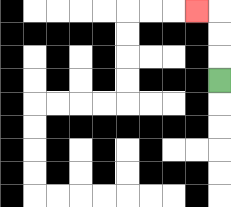{'start': '[9, 3]', 'end': '[8, 0]', 'path_directions': 'U,U,U,L', 'path_coordinates': '[[9, 3], [9, 2], [9, 1], [9, 0], [8, 0]]'}